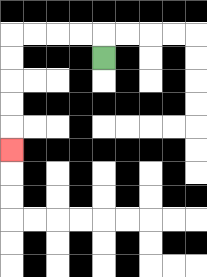{'start': '[4, 2]', 'end': '[0, 6]', 'path_directions': 'U,L,L,L,L,D,D,D,D,D', 'path_coordinates': '[[4, 2], [4, 1], [3, 1], [2, 1], [1, 1], [0, 1], [0, 2], [0, 3], [0, 4], [0, 5], [0, 6]]'}